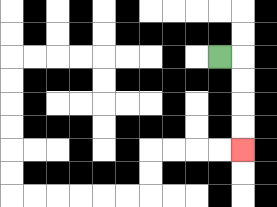{'start': '[9, 2]', 'end': '[10, 6]', 'path_directions': 'R,D,D,D,D', 'path_coordinates': '[[9, 2], [10, 2], [10, 3], [10, 4], [10, 5], [10, 6]]'}